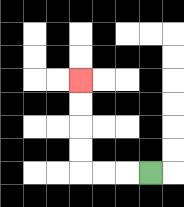{'start': '[6, 7]', 'end': '[3, 3]', 'path_directions': 'L,L,L,U,U,U,U', 'path_coordinates': '[[6, 7], [5, 7], [4, 7], [3, 7], [3, 6], [3, 5], [3, 4], [3, 3]]'}